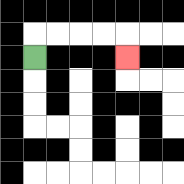{'start': '[1, 2]', 'end': '[5, 2]', 'path_directions': 'U,R,R,R,R,D', 'path_coordinates': '[[1, 2], [1, 1], [2, 1], [3, 1], [4, 1], [5, 1], [5, 2]]'}